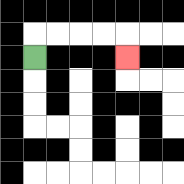{'start': '[1, 2]', 'end': '[5, 2]', 'path_directions': 'U,R,R,R,R,D', 'path_coordinates': '[[1, 2], [1, 1], [2, 1], [3, 1], [4, 1], [5, 1], [5, 2]]'}